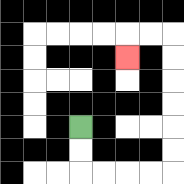{'start': '[3, 5]', 'end': '[5, 2]', 'path_directions': 'D,D,R,R,R,R,U,U,U,U,U,U,L,L,D', 'path_coordinates': '[[3, 5], [3, 6], [3, 7], [4, 7], [5, 7], [6, 7], [7, 7], [7, 6], [7, 5], [7, 4], [7, 3], [7, 2], [7, 1], [6, 1], [5, 1], [5, 2]]'}